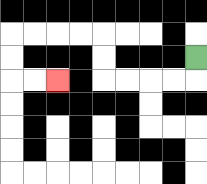{'start': '[8, 2]', 'end': '[2, 3]', 'path_directions': 'D,L,L,L,L,U,U,L,L,L,L,D,D,R,R', 'path_coordinates': '[[8, 2], [8, 3], [7, 3], [6, 3], [5, 3], [4, 3], [4, 2], [4, 1], [3, 1], [2, 1], [1, 1], [0, 1], [0, 2], [0, 3], [1, 3], [2, 3]]'}